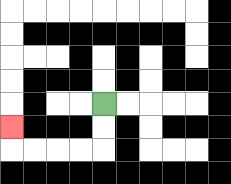{'start': '[4, 4]', 'end': '[0, 5]', 'path_directions': 'D,D,L,L,L,L,U', 'path_coordinates': '[[4, 4], [4, 5], [4, 6], [3, 6], [2, 6], [1, 6], [0, 6], [0, 5]]'}